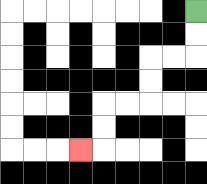{'start': '[8, 0]', 'end': '[3, 6]', 'path_directions': 'D,D,L,L,D,D,L,L,D,D,L', 'path_coordinates': '[[8, 0], [8, 1], [8, 2], [7, 2], [6, 2], [6, 3], [6, 4], [5, 4], [4, 4], [4, 5], [4, 6], [3, 6]]'}